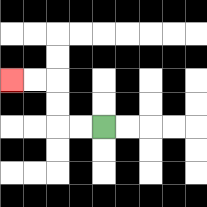{'start': '[4, 5]', 'end': '[0, 3]', 'path_directions': 'L,L,U,U,L,L', 'path_coordinates': '[[4, 5], [3, 5], [2, 5], [2, 4], [2, 3], [1, 3], [0, 3]]'}